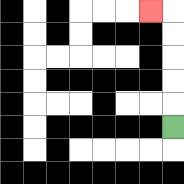{'start': '[7, 5]', 'end': '[6, 0]', 'path_directions': 'U,U,U,U,U,L', 'path_coordinates': '[[7, 5], [7, 4], [7, 3], [7, 2], [7, 1], [7, 0], [6, 0]]'}